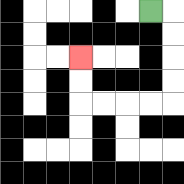{'start': '[6, 0]', 'end': '[3, 2]', 'path_directions': 'R,D,D,D,D,L,L,L,L,U,U', 'path_coordinates': '[[6, 0], [7, 0], [7, 1], [7, 2], [7, 3], [7, 4], [6, 4], [5, 4], [4, 4], [3, 4], [3, 3], [3, 2]]'}